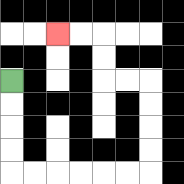{'start': '[0, 3]', 'end': '[2, 1]', 'path_directions': 'D,D,D,D,R,R,R,R,R,R,U,U,U,U,L,L,U,U,L,L', 'path_coordinates': '[[0, 3], [0, 4], [0, 5], [0, 6], [0, 7], [1, 7], [2, 7], [3, 7], [4, 7], [5, 7], [6, 7], [6, 6], [6, 5], [6, 4], [6, 3], [5, 3], [4, 3], [4, 2], [4, 1], [3, 1], [2, 1]]'}